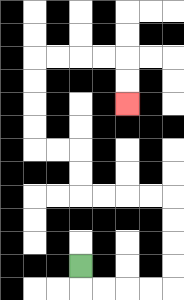{'start': '[3, 11]', 'end': '[5, 4]', 'path_directions': 'D,R,R,R,R,U,U,U,U,L,L,L,L,U,U,L,L,U,U,U,U,R,R,R,R,D,D', 'path_coordinates': '[[3, 11], [3, 12], [4, 12], [5, 12], [6, 12], [7, 12], [7, 11], [7, 10], [7, 9], [7, 8], [6, 8], [5, 8], [4, 8], [3, 8], [3, 7], [3, 6], [2, 6], [1, 6], [1, 5], [1, 4], [1, 3], [1, 2], [2, 2], [3, 2], [4, 2], [5, 2], [5, 3], [5, 4]]'}